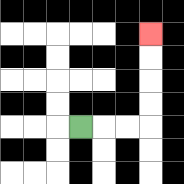{'start': '[3, 5]', 'end': '[6, 1]', 'path_directions': 'R,R,R,U,U,U,U', 'path_coordinates': '[[3, 5], [4, 5], [5, 5], [6, 5], [6, 4], [6, 3], [6, 2], [6, 1]]'}